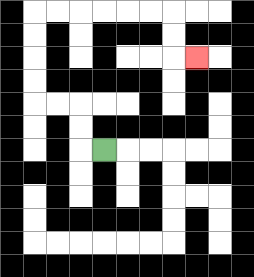{'start': '[4, 6]', 'end': '[8, 2]', 'path_directions': 'L,U,U,L,L,U,U,U,U,R,R,R,R,R,R,D,D,R', 'path_coordinates': '[[4, 6], [3, 6], [3, 5], [3, 4], [2, 4], [1, 4], [1, 3], [1, 2], [1, 1], [1, 0], [2, 0], [3, 0], [4, 0], [5, 0], [6, 0], [7, 0], [7, 1], [7, 2], [8, 2]]'}